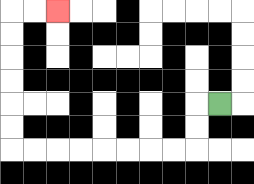{'start': '[9, 4]', 'end': '[2, 0]', 'path_directions': 'L,D,D,L,L,L,L,L,L,L,L,U,U,U,U,U,U,R,R', 'path_coordinates': '[[9, 4], [8, 4], [8, 5], [8, 6], [7, 6], [6, 6], [5, 6], [4, 6], [3, 6], [2, 6], [1, 6], [0, 6], [0, 5], [0, 4], [0, 3], [0, 2], [0, 1], [0, 0], [1, 0], [2, 0]]'}